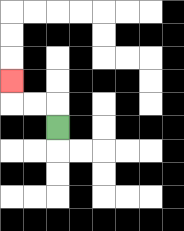{'start': '[2, 5]', 'end': '[0, 3]', 'path_directions': 'U,L,L,U', 'path_coordinates': '[[2, 5], [2, 4], [1, 4], [0, 4], [0, 3]]'}